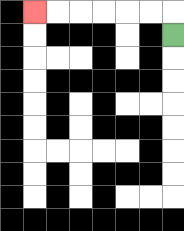{'start': '[7, 1]', 'end': '[1, 0]', 'path_directions': 'U,L,L,L,L,L,L', 'path_coordinates': '[[7, 1], [7, 0], [6, 0], [5, 0], [4, 0], [3, 0], [2, 0], [1, 0]]'}